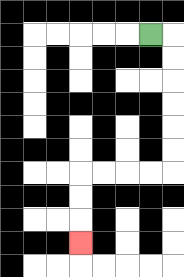{'start': '[6, 1]', 'end': '[3, 10]', 'path_directions': 'R,D,D,D,D,D,D,L,L,L,L,D,D,D', 'path_coordinates': '[[6, 1], [7, 1], [7, 2], [7, 3], [7, 4], [7, 5], [7, 6], [7, 7], [6, 7], [5, 7], [4, 7], [3, 7], [3, 8], [3, 9], [3, 10]]'}